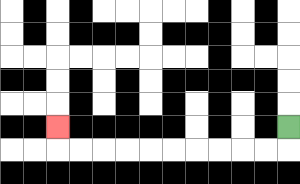{'start': '[12, 5]', 'end': '[2, 5]', 'path_directions': 'D,L,L,L,L,L,L,L,L,L,L,U', 'path_coordinates': '[[12, 5], [12, 6], [11, 6], [10, 6], [9, 6], [8, 6], [7, 6], [6, 6], [5, 6], [4, 6], [3, 6], [2, 6], [2, 5]]'}